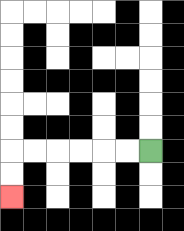{'start': '[6, 6]', 'end': '[0, 8]', 'path_directions': 'L,L,L,L,L,L,D,D', 'path_coordinates': '[[6, 6], [5, 6], [4, 6], [3, 6], [2, 6], [1, 6], [0, 6], [0, 7], [0, 8]]'}